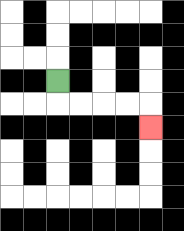{'start': '[2, 3]', 'end': '[6, 5]', 'path_directions': 'D,R,R,R,R,D', 'path_coordinates': '[[2, 3], [2, 4], [3, 4], [4, 4], [5, 4], [6, 4], [6, 5]]'}